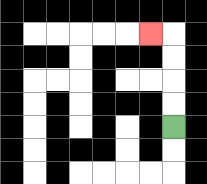{'start': '[7, 5]', 'end': '[6, 1]', 'path_directions': 'U,U,U,U,L', 'path_coordinates': '[[7, 5], [7, 4], [7, 3], [7, 2], [7, 1], [6, 1]]'}